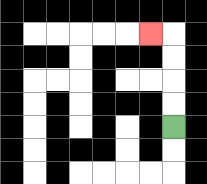{'start': '[7, 5]', 'end': '[6, 1]', 'path_directions': 'U,U,U,U,L', 'path_coordinates': '[[7, 5], [7, 4], [7, 3], [7, 2], [7, 1], [6, 1]]'}